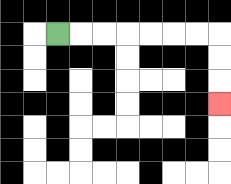{'start': '[2, 1]', 'end': '[9, 4]', 'path_directions': 'R,R,R,R,R,R,R,D,D,D', 'path_coordinates': '[[2, 1], [3, 1], [4, 1], [5, 1], [6, 1], [7, 1], [8, 1], [9, 1], [9, 2], [9, 3], [9, 4]]'}